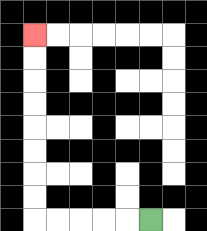{'start': '[6, 9]', 'end': '[1, 1]', 'path_directions': 'L,L,L,L,L,U,U,U,U,U,U,U,U', 'path_coordinates': '[[6, 9], [5, 9], [4, 9], [3, 9], [2, 9], [1, 9], [1, 8], [1, 7], [1, 6], [1, 5], [1, 4], [1, 3], [1, 2], [1, 1]]'}